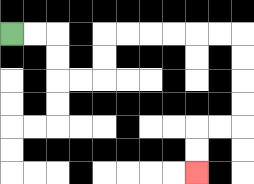{'start': '[0, 1]', 'end': '[8, 7]', 'path_directions': 'R,R,D,D,R,R,U,U,R,R,R,R,R,R,D,D,D,D,L,L,D,D', 'path_coordinates': '[[0, 1], [1, 1], [2, 1], [2, 2], [2, 3], [3, 3], [4, 3], [4, 2], [4, 1], [5, 1], [6, 1], [7, 1], [8, 1], [9, 1], [10, 1], [10, 2], [10, 3], [10, 4], [10, 5], [9, 5], [8, 5], [8, 6], [8, 7]]'}